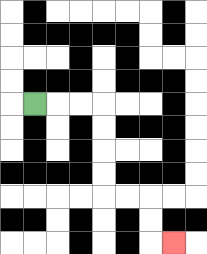{'start': '[1, 4]', 'end': '[7, 10]', 'path_directions': 'R,R,R,D,D,D,D,R,R,D,D,R', 'path_coordinates': '[[1, 4], [2, 4], [3, 4], [4, 4], [4, 5], [4, 6], [4, 7], [4, 8], [5, 8], [6, 8], [6, 9], [6, 10], [7, 10]]'}